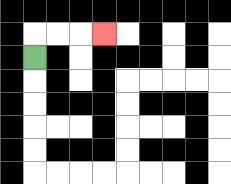{'start': '[1, 2]', 'end': '[4, 1]', 'path_directions': 'U,R,R,R', 'path_coordinates': '[[1, 2], [1, 1], [2, 1], [3, 1], [4, 1]]'}